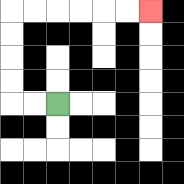{'start': '[2, 4]', 'end': '[6, 0]', 'path_directions': 'L,L,U,U,U,U,R,R,R,R,R,R', 'path_coordinates': '[[2, 4], [1, 4], [0, 4], [0, 3], [0, 2], [0, 1], [0, 0], [1, 0], [2, 0], [3, 0], [4, 0], [5, 0], [6, 0]]'}